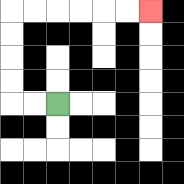{'start': '[2, 4]', 'end': '[6, 0]', 'path_directions': 'L,L,U,U,U,U,R,R,R,R,R,R', 'path_coordinates': '[[2, 4], [1, 4], [0, 4], [0, 3], [0, 2], [0, 1], [0, 0], [1, 0], [2, 0], [3, 0], [4, 0], [5, 0], [6, 0]]'}